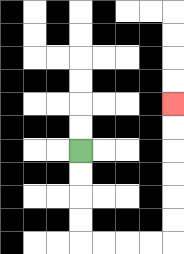{'start': '[3, 6]', 'end': '[7, 4]', 'path_directions': 'D,D,D,D,R,R,R,R,U,U,U,U,U,U', 'path_coordinates': '[[3, 6], [3, 7], [3, 8], [3, 9], [3, 10], [4, 10], [5, 10], [6, 10], [7, 10], [7, 9], [7, 8], [7, 7], [7, 6], [7, 5], [7, 4]]'}